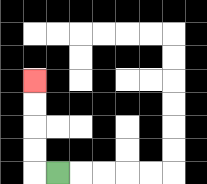{'start': '[2, 7]', 'end': '[1, 3]', 'path_directions': 'L,U,U,U,U', 'path_coordinates': '[[2, 7], [1, 7], [1, 6], [1, 5], [1, 4], [1, 3]]'}